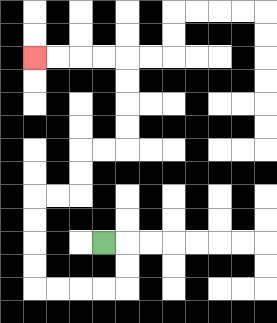{'start': '[4, 10]', 'end': '[1, 2]', 'path_directions': 'R,D,D,L,L,L,L,U,U,U,U,R,R,U,U,R,R,U,U,U,U,L,L,L,L', 'path_coordinates': '[[4, 10], [5, 10], [5, 11], [5, 12], [4, 12], [3, 12], [2, 12], [1, 12], [1, 11], [1, 10], [1, 9], [1, 8], [2, 8], [3, 8], [3, 7], [3, 6], [4, 6], [5, 6], [5, 5], [5, 4], [5, 3], [5, 2], [4, 2], [3, 2], [2, 2], [1, 2]]'}